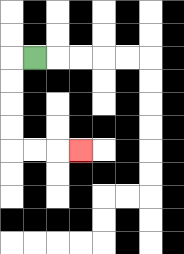{'start': '[1, 2]', 'end': '[3, 6]', 'path_directions': 'L,D,D,D,D,R,R,R', 'path_coordinates': '[[1, 2], [0, 2], [0, 3], [0, 4], [0, 5], [0, 6], [1, 6], [2, 6], [3, 6]]'}